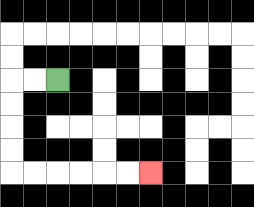{'start': '[2, 3]', 'end': '[6, 7]', 'path_directions': 'L,L,D,D,D,D,R,R,R,R,R,R', 'path_coordinates': '[[2, 3], [1, 3], [0, 3], [0, 4], [0, 5], [0, 6], [0, 7], [1, 7], [2, 7], [3, 7], [4, 7], [5, 7], [6, 7]]'}